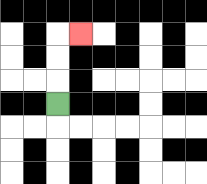{'start': '[2, 4]', 'end': '[3, 1]', 'path_directions': 'U,U,U,R', 'path_coordinates': '[[2, 4], [2, 3], [2, 2], [2, 1], [3, 1]]'}